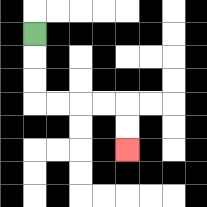{'start': '[1, 1]', 'end': '[5, 6]', 'path_directions': 'D,D,D,R,R,R,R,D,D', 'path_coordinates': '[[1, 1], [1, 2], [1, 3], [1, 4], [2, 4], [3, 4], [4, 4], [5, 4], [5, 5], [5, 6]]'}